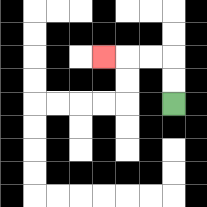{'start': '[7, 4]', 'end': '[4, 2]', 'path_directions': 'U,U,L,L,L', 'path_coordinates': '[[7, 4], [7, 3], [7, 2], [6, 2], [5, 2], [4, 2]]'}